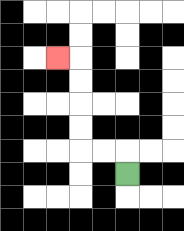{'start': '[5, 7]', 'end': '[2, 2]', 'path_directions': 'U,L,L,U,U,U,U,L', 'path_coordinates': '[[5, 7], [5, 6], [4, 6], [3, 6], [3, 5], [3, 4], [3, 3], [3, 2], [2, 2]]'}